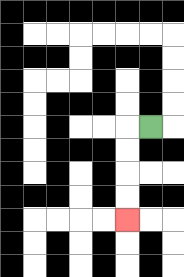{'start': '[6, 5]', 'end': '[5, 9]', 'path_directions': 'L,D,D,D,D', 'path_coordinates': '[[6, 5], [5, 5], [5, 6], [5, 7], [5, 8], [5, 9]]'}